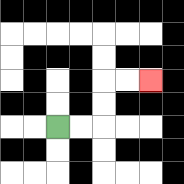{'start': '[2, 5]', 'end': '[6, 3]', 'path_directions': 'R,R,U,U,R,R', 'path_coordinates': '[[2, 5], [3, 5], [4, 5], [4, 4], [4, 3], [5, 3], [6, 3]]'}